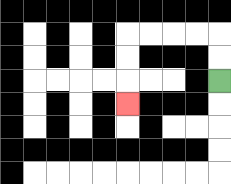{'start': '[9, 3]', 'end': '[5, 4]', 'path_directions': 'U,U,L,L,L,L,D,D,D', 'path_coordinates': '[[9, 3], [9, 2], [9, 1], [8, 1], [7, 1], [6, 1], [5, 1], [5, 2], [5, 3], [5, 4]]'}